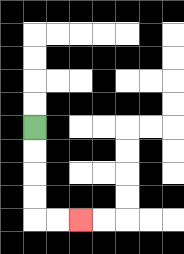{'start': '[1, 5]', 'end': '[3, 9]', 'path_directions': 'D,D,D,D,R,R', 'path_coordinates': '[[1, 5], [1, 6], [1, 7], [1, 8], [1, 9], [2, 9], [3, 9]]'}